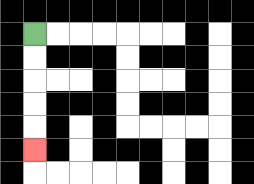{'start': '[1, 1]', 'end': '[1, 6]', 'path_directions': 'D,D,D,D,D', 'path_coordinates': '[[1, 1], [1, 2], [1, 3], [1, 4], [1, 5], [1, 6]]'}